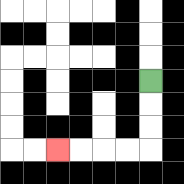{'start': '[6, 3]', 'end': '[2, 6]', 'path_directions': 'D,D,D,L,L,L,L', 'path_coordinates': '[[6, 3], [6, 4], [6, 5], [6, 6], [5, 6], [4, 6], [3, 6], [2, 6]]'}